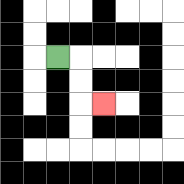{'start': '[2, 2]', 'end': '[4, 4]', 'path_directions': 'R,D,D,R', 'path_coordinates': '[[2, 2], [3, 2], [3, 3], [3, 4], [4, 4]]'}